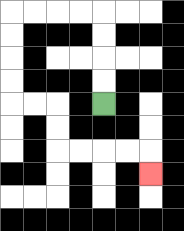{'start': '[4, 4]', 'end': '[6, 7]', 'path_directions': 'U,U,U,U,L,L,L,L,D,D,D,D,R,R,D,D,R,R,R,R,D', 'path_coordinates': '[[4, 4], [4, 3], [4, 2], [4, 1], [4, 0], [3, 0], [2, 0], [1, 0], [0, 0], [0, 1], [0, 2], [0, 3], [0, 4], [1, 4], [2, 4], [2, 5], [2, 6], [3, 6], [4, 6], [5, 6], [6, 6], [6, 7]]'}